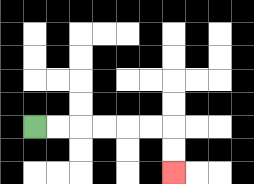{'start': '[1, 5]', 'end': '[7, 7]', 'path_directions': 'R,R,R,R,R,R,D,D', 'path_coordinates': '[[1, 5], [2, 5], [3, 5], [4, 5], [5, 5], [6, 5], [7, 5], [7, 6], [7, 7]]'}